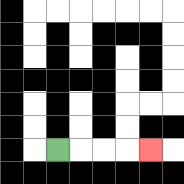{'start': '[2, 6]', 'end': '[6, 6]', 'path_directions': 'R,R,R,R', 'path_coordinates': '[[2, 6], [3, 6], [4, 6], [5, 6], [6, 6]]'}